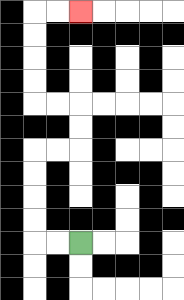{'start': '[3, 10]', 'end': '[3, 0]', 'path_directions': 'L,L,U,U,U,U,R,R,U,U,L,L,U,U,U,U,R,R', 'path_coordinates': '[[3, 10], [2, 10], [1, 10], [1, 9], [1, 8], [1, 7], [1, 6], [2, 6], [3, 6], [3, 5], [3, 4], [2, 4], [1, 4], [1, 3], [1, 2], [1, 1], [1, 0], [2, 0], [3, 0]]'}